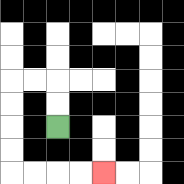{'start': '[2, 5]', 'end': '[4, 7]', 'path_directions': 'U,U,L,L,D,D,D,D,R,R,R,R', 'path_coordinates': '[[2, 5], [2, 4], [2, 3], [1, 3], [0, 3], [0, 4], [0, 5], [0, 6], [0, 7], [1, 7], [2, 7], [3, 7], [4, 7]]'}